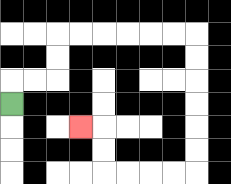{'start': '[0, 4]', 'end': '[3, 5]', 'path_directions': 'U,R,R,U,U,R,R,R,R,R,R,D,D,D,D,D,D,L,L,L,L,U,U,L', 'path_coordinates': '[[0, 4], [0, 3], [1, 3], [2, 3], [2, 2], [2, 1], [3, 1], [4, 1], [5, 1], [6, 1], [7, 1], [8, 1], [8, 2], [8, 3], [8, 4], [8, 5], [8, 6], [8, 7], [7, 7], [6, 7], [5, 7], [4, 7], [4, 6], [4, 5], [3, 5]]'}